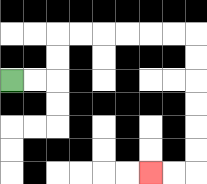{'start': '[0, 3]', 'end': '[6, 7]', 'path_directions': 'R,R,U,U,R,R,R,R,R,R,D,D,D,D,D,D,L,L', 'path_coordinates': '[[0, 3], [1, 3], [2, 3], [2, 2], [2, 1], [3, 1], [4, 1], [5, 1], [6, 1], [7, 1], [8, 1], [8, 2], [8, 3], [8, 4], [8, 5], [8, 6], [8, 7], [7, 7], [6, 7]]'}